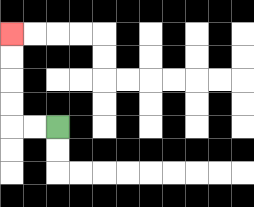{'start': '[2, 5]', 'end': '[0, 1]', 'path_directions': 'L,L,U,U,U,U', 'path_coordinates': '[[2, 5], [1, 5], [0, 5], [0, 4], [0, 3], [0, 2], [0, 1]]'}